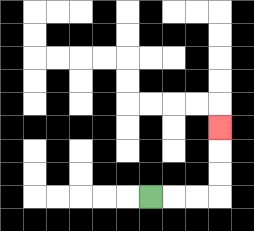{'start': '[6, 8]', 'end': '[9, 5]', 'path_directions': 'R,R,R,U,U,U', 'path_coordinates': '[[6, 8], [7, 8], [8, 8], [9, 8], [9, 7], [9, 6], [9, 5]]'}